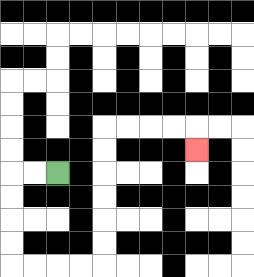{'start': '[2, 7]', 'end': '[8, 6]', 'path_directions': 'L,L,D,D,D,D,R,R,R,R,U,U,U,U,U,U,R,R,R,R,D', 'path_coordinates': '[[2, 7], [1, 7], [0, 7], [0, 8], [0, 9], [0, 10], [0, 11], [1, 11], [2, 11], [3, 11], [4, 11], [4, 10], [4, 9], [4, 8], [4, 7], [4, 6], [4, 5], [5, 5], [6, 5], [7, 5], [8, 5], [8, 6]]'}